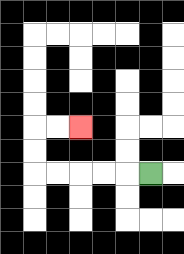{'start': '[6, 7]', 'end': '[3, 5]', 'path_directions': 'L,L,L,L,L,U,U,R,R', 'path_coordinates': '[[6, 7], [5, 7], [4, 7], [3, 7], [2, 7], [1, 7], [1, 6], [1, 5], [2, 5], [3, 5]]'}